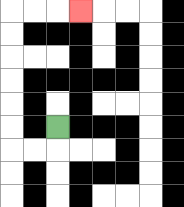{'start': '[2, 5]', 'end': '[3, 0]', 'path_directions': 'D,L,L,U,U,U,U,U,U,R,R,R', 'path_coordinates': '[[2, 5], [2, 6], [1, 6], [0, 6], [0, 5], [0, 4], [0, 3], [0, 2], [0, 1], [0, 0], [1, 0], [2, 0], [3, 0]]'}